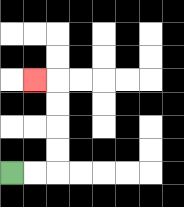{'start': '[0, 7]', 'end': '[1, 3]', 'path_directions': 'R,R,U,U,U,U,L', 'path_coordinates': '[[0, 7], [1, 7], [2, 7], [2, 6], [2, 5], [2, 4], [2, 3], [1, 3]]'}